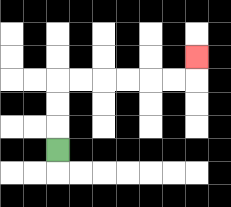{'start': '[2, 6]', 'end': '[8, 2]', 'path_directions': 'U,U,U,R,R,R,R,R,R,U', 'path_coordinates': '[[2, 6], [2, 5], [2, 4], [2, 3], [3, 3], [4, 3], [5, 3], [6, 3], [7, 3], [8, 3], [8, 2]]'}